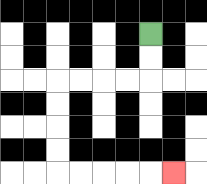{'start': '[6, 1]', 'end': '[7, 7]', 'path_directions': 'D,D,L,L,L,L,D,D,D,D,R,R,R,R,R', 'path_coordinates': '[[6, 1], [6, 2], [6, 3], [5, 3], [4, 3], [3, 3], [2, 3], [2, 4], [2, 5], [2, 6], [2, 7], [3, 7], [4, 7], [5, 7], [6, 7], [7, 7]]'}